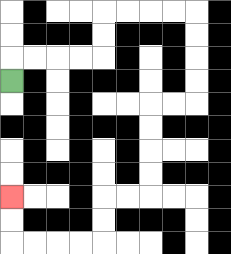{'start': '[0, 3]', 'end': '[0, 8]', 'path_directions': 'U,R,R,R,R,U,U,R,R,R,R,D,D,D,D,L,L,D,D,D,D,L,L,D,D,L,L,L,L,U,U', 'path_coordinates': '[[0, 3], [0, 2], [1, 2], [2, 2], [3, 2], [4, 2], [4, 1], [4, 0], [5, 0], [6, 0], [7, 0], [8, 0], [8, 1], [8, 2], [8, 3], [8, 4], [7, 4], [6, 4], [6, 5], [6, 6], [6, 7], [6, 8], [5, 8], [4, 8], [4, 9], [4, 10], [3, 10], [2, 10], [1, 10], [0, 10], [0, 9], [0, 8]]'}